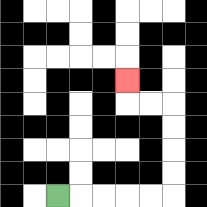{'start': '[2, 8]', 'end': '[5, 3]', 'path_directions': 'R,R,R,R,R,U,U,U,U,L,L,U', 'path_coordinates': '[[2, 8], [3, 8], [4, 8], [5, 8], [6, 8], [7, 8], [7, 7], [7, 6], [7, 5], [7, 4], [6, 4], [5, 4], [5, 3]]'}